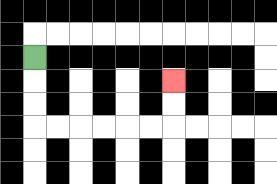{'start': '[1, 2]', 'end': '[7, 3]', 'path_directions': 'D,D,D,R,R,R,R,R,R,U,U', 'path_coordinates': '[[1, 2], [1, 3], [1, 4], [1, 5], [2, 5], [3, 5], [4, 5], [5, 5], [6, 5], [7, 5], [7, 4], [7, 3]]'}